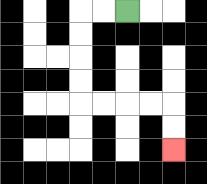{'start': '[5, 0]', 'end': '[7, 6]', 'path_directions': 'L,L,D,D,D,D,R,R,R,R,D,D', 'path_coordinates': '[[5, 0], [4, 0], [3, 0], [3, 1], [3, 2], [3, 3], [3, 4], [4, 4], [5, 4], [6, 4], [7, 4], [7, 5], [7, 6]]'}